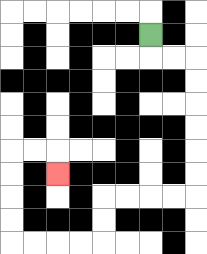{'start': '[6, 1]', 'end': '[2, 7]', 'path_directions': 'D,R,R,D,D,D,D,D,D,L,L,L,L,D,D,L,L,L,L,U,U,U,U,R,R,D', 'path_coordinates': '[[6, 1], [6, 2], [7, 2], [8, 2], [8, 3], [8, 4], [8, 5], [8, 6], [8, 7], [8, 8], [7, 8], [6, 8], [5, 8], [4, 8], [4, 9], [4, 10], [3, 10], [2, 10], [1, 10], [0, 10], [0, 9], [0, 8], [0, 7], [0, 6], [1, 6], [2, 6], [2, 7]]'}